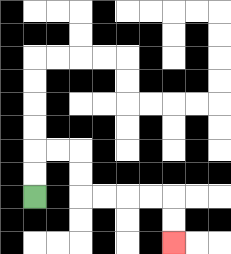{'start': '[1, 8]', 'end': '[7, 10]', 'path_directions': 'U,U,R,R,D,D,R,R,R,R,D,D', 'path_coordinates': '[[1, 8], [1, 7], [1, 6], [2, 6], [3, 6], [3, 7], [3, 8], [4, 8], [5, 8], [6, 8], [7, 8], [7, 9], [7, 10]]'}